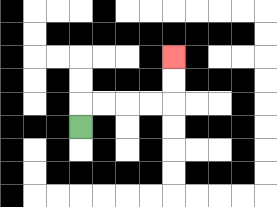{'start': '[3, 5]', 'end': '[7, 2]', 'path_directions': 'U,R,R,R,R,U,U', 'path_coordinates': '[[3, 5], [3, 4], [4, 4], [5, 4], [6, 4], [7, 4], [7, 3], [7, 2]]'}